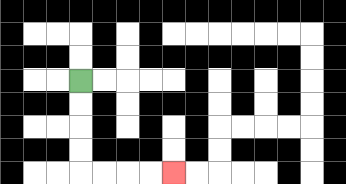{'start': '[3, 3]', 'end': '[7, 7]', 'path_directions': 'D,D,D,D,R,R,R,R', 'path_coordinates': '[[3, 3], [3, 4], [3, 5], [3, 6], [3, 7], [4, 7], [5, 7], [6, 7], [7, 7]]'}